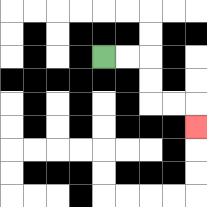{'start': '[4, 2]', 'end': '[8, 5]', 'path_directions': 'R,R,D,D,R,R,D', 'path_coordinates': '[[4, 2], [5, 2], [6, 2], [6, 3], [6, 4], [7, 4], [8, 4], [8, 5]]'}